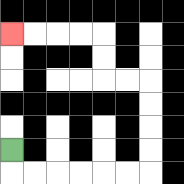{'start': '[0, 6]', 'end': '[0, 1]', 'path_directions': 'D,R,R,R,R,R,R,U,U,U,U,L,L,U,U,L,L,L,L', 'path_coordinates': '[[0, 6], [0, 7], [1, 7], [2, 7], [3, 7], [4, 7], [5, 7], [6, 7], [6, 6], [6, 5], [6, 4], [6, 3], [5, 3], [4, 3], [4, 2], [4, 1], [3, 1], [2, 1], [1, 1], [0, 1]]'}